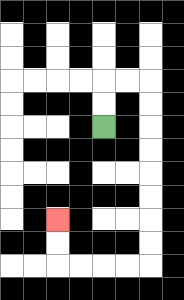{'start': '[4, 5]', 'end': '[2, 9]', 'path_directions': 'U,U,R,R,D,D,D,D,D,D,D,D,L,L,L,L,U,U', 'path_coordinates': '[[4, 5], [4, 4], [4, 3], [5, 3], [6, 3], [6, 4], [6, 5], [6, 6], [6, 7], [6, 8], [6, 9], [6, 10], [6, 11], [5, 11], [4, 11], [3, 11], [2, 11], [2, 10], [2, 9]]'}